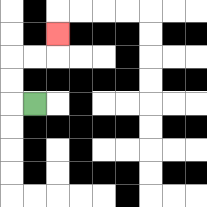{'start': '[1, 4]', 'end': '[2, 1]', 'path_directions': 'L,U,U,R,R,U', 'path_coordinates': '[[1, 4], [0, 4], [0, 3], [0, 2], [1, 2], [2, 2], [2, 1]]'}